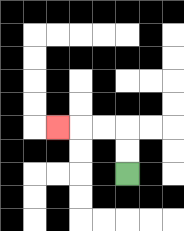{'start': '[5, 7]', 'end': '[2, 5]', 'path_directions': 'U,U,L,L,L', 'path_coordinates': '[[5, 7], [5, 6], [5, 5], [4, 5], [3, 5], [2, 5]]'}